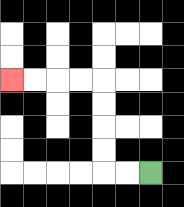{'start': '[6, 7]', 'end': '[0, 3]', 'path_directions': 'L,L,U,U,U,U,L,L,L,L', 'path_coordinates': '[[6, 7], [5, 7], [4, 7], [4, 6], [4, 5], [4, 4], [4, 3], [3, 3], [2, 3], [1, 3], [0, 3]]'}